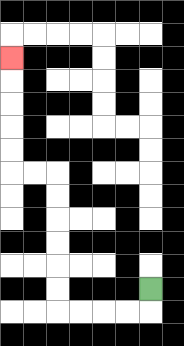{'start': '[6, 12]', 'end': '[0, 2]', 'path_directions': 'D,L,L,L,L,U,U,U,U,U,U,L,L,U,U,U,U,U', 'path_coordinates': '[[6, 12], [6, 13], [5, 13], [4, 13], [3, 13], [2, 13], [2, 12], [2, 11], [2, 10], [2, 9], [2, 8], [2, 7], [1, 7], [0, 7], [0, 6], [0, 5], [0, 4], [0, 3], [0, 2]]'}